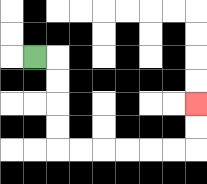{'start': '[1, 2]', 'end': '[8, 4]', 'path_directions': 'R,D,D,D,D,R,R,R,R,R,R,U,U', 'path_coordinates': '[[1, 2], [2, 2], [2, 3], [2, 4], [2, 5], [2, 6], [3, 6], [4, 6], [5, 6], [6, 6], [7, 6], [8, 6], [8, 5], [8, 4]]'}